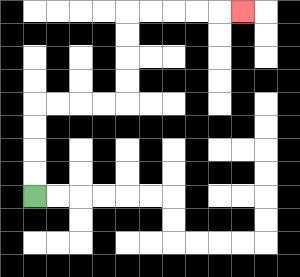{'start': '[1, 8]', 'end': '[10, 0]', 'path_directions': 'U,U,U,U,R,R,R,R,U,U,U,U,R,R,R,R,R', 'path_coordinates': '[[1, 8], [1, 7], [1, 6], [1, 5], [1, 4], [2, 4], [3, 4], [4, 4], [5, 4], [5, 3], [5, 2], [5, 1], [5, 0], [6, 0], [7, 0], [8, 0], [9, 0], [10, 0]]'}